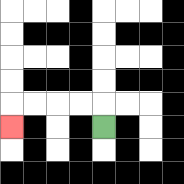{'start': '[4, 5]', 'end': '[0, 5]', 'path_directions': 'U,L,L,L,L,D', 'path_coordinates': '[[4, 5], [4, 4], [3, 4], [2, 4], [1, 4], [0, 4], [0, 5]]'}